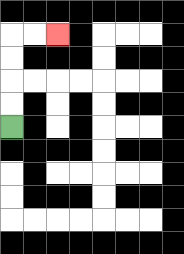{'start': '[0, 5]', 'end': '[2, 1]', 'path_directions': 'U,U,U,U,R,R', 'path_coordinates': '[[0, 5], [0, 4], [0, 3], [0, 2], [0, 1], [1, 1], [2, 1]]'}